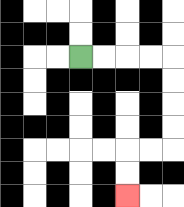{'start': '[3, 2]', 'end': '[5, 8]', 'path_directions': 'R,R,R,R,D,D,D,D,L,L,D,D', 'path_coordinates': '[[3, 2], [4, 2], [5, 2], [6, 2], [7, 2], [7, 3], [7, 4], [7, 5], [7, 6], [6, 6], [5, 6], [5, 7], [5, 8]]'}